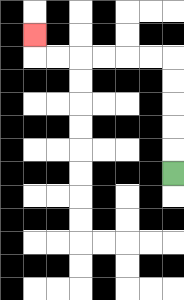{'start': '[7, 7]', 'end': '[1, 1]', 'path_directions': 'U,U,U,U,U,L,L,L,L,L,L,U', 'path_coordinates': '[[7, 7], [7, 6], [7, 5], [7, 4], [7, 3], [7, 2], [6, 2], [5, 2], [4, 2], [3, 2], [2, 2], [1, 2], [1, 1]]'}